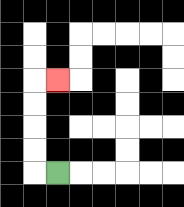{'start': '[2, 7]', 'end': '[2, 3]', 'path_directions': 'L,U,U,U,U,R', 'path_coordinates': '[[2, 7], [1, 7], [1, 6], [1, 5], [1, 4], [1, 3], [2, 3]]'}